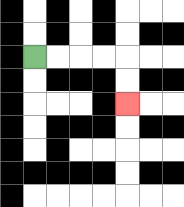{'start': '[1, 2]', 'end': '[5, 4]', 'path_directions': 'R,R,R,R,D,D', 'path_coordinates': '[[1, 2], [2, 2], [3, 2], [4, 2], [5, 2], [5, 3], [5, 4]]'}